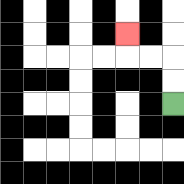{'start': '[7, 4]', 'end': '[5, 1]', 'path_directions': 'U,U,L,L,U', 'path_coordinates': '[[7, 4], [7, 3], [7, 2], [6, 2], [5, 2], [5, 1]]'}